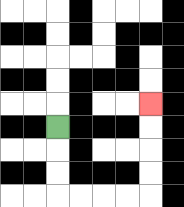{'start': '[2, 5]', 'end': '[6, 4]', 'path_directions': 'D,D,D,R,R,R,R,U,U,U,U', 'path_coordinates': '[[2, 5], [2, 6], [2, 7], [2, 8], [3, 8], [4, 8], [5, 8], [6, 8], [6, 7], [6, 6], [6, 5], [6, 4]]'}